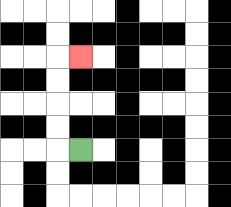{'start': '[3, 6]', 'end': '[3, 2]', 'path_directions': 'L,U,U,U,U,R', 'path_coordinates': '[[3, 6], [2, 6], [2, 5], [2, 4], [2, 3], [2, 2], [3, 2]]'}